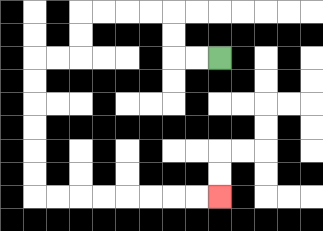{'start': '[9, 2]', 'end': '[9, 8]', 'path_directions': 'L,L,U,U,L,L,L,L,D,D,L,L,D,D,D,D,D,D,R,R,R,R,R,R,R,R', 'path_coordinates': '[[9, 2], [8, 2], [7, 2], [7, 1], [7, 0], [6, 0], [5, 0], [4, 0], [3, 0], [3, 1], [3, 2], [2, 2], [1, 2], [1, 3], [1, 4], [1, 5], [1, 6], [1, 7], [1, 8], [2, 8], [3, 8], [4, 8], [5, 8], [6, 8], [7, 8], [8, 8], [9, 8]]'}